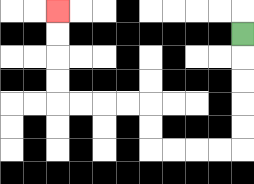{'start': '[10, 1]', 'end': '[2, 0]', 'path_directions': 'D,D,D,D,D,L,L,L,L,U,U,L,L,L,L,U,U,U,U', 'path_coordinates': '[[10, 1], [10, 2], [10, 3], [10, 4], [10, 5], [10, 6], [9, 6], [8, 6], [7, 6], [6, 6], [6, 5], [6, 4], [5, 4], [4, 4], [3, 4], [2, 4], [2, 3], [2, 2], [2, 1], [2, 0]]'}